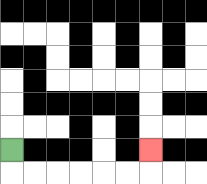{'start': '[0, 6]', 'end': '[6, 6]', 'path_directions': 'D,R,R,R,R,R,R,U', 'path_coordinates': '[[0, 6], [0, 7], [1, 7], [2, 7], [3, 7], [4, 7], [5, 7], [6, 7], [6, 6]]'}